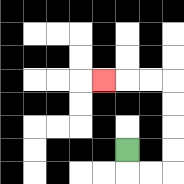{'start': '[5, 6]', 'end': '[4, 3]', 'path_directions': 'D,R,R,U,U,U,U,L,L,L', 'path_coordinates': '[[5, 6], [5, 7], [6, 7], [7, 7], [7, 6], [7, 5], [7, 4], [7, 3], [6, 3], [5, 3], [4, 3]]'}